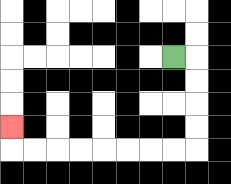{'start': '[7, 2]', 'end': '[0, 5]', 'path_directions': 'R,D,D,D,D,L,L,L,L,L,L,L,L,U', 'path_coordinates': '[[7, 2], [8, 2], [8, 3], [8, 4], [8, 5], [8, 6], [7, 6], [6, 6], [5, 6], [4, 6], [3, 6], [2, 6], [1, 6], [0, 6], [0, 5]]'}